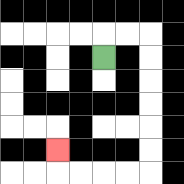{'start': '[4, 2]', 'end': '[2, 6]', 'path_directions': 'U,R,R,D,D,D,D,D,D,L,L,L,L,U', 'path_coordinates': '[[4, 2], [4, 1], [5, 1], [6, 1], [6, 2], [6, 3], [6, 4], [6, 5], [6, 6], [6, 7], [5, 7], [4, 7], [3, 7], [2, 7], [2, 6]]'}